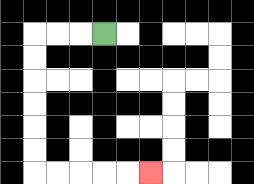{'start': '[4, 1]', 'end': '[6, 7]', 'path_directions': 'L,L,L,D,D,D,D,D,D,R,R,R,R,R', 'path_coordinates': '[[4, 1], [3, 1], [2, 1], [1, 1], [1, 2], [1, 3], [1, 4], [1, 5], [1, 6], [1, 7], [2, 7], [3, 7], [4, 7], [5, 7], [6, 7]]'}